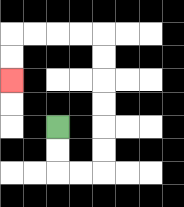{'start': '[2, 5]', 'end': '[0, 3]', 'path_directions': 'D,D,R,R,U,U,U,U,U,U,L,L,L,L,D,D', 'path_coordinates': '[[2, 5], [2, 6], [2, 7], [3, 7], [4, 7], [4, 6], [4, 5], [4, 4], [4, 3], [4, 2], [4, 1], [3, 1], [2, 1], [1, 1], [0, 1], [0, 2], [0, 3]]'}